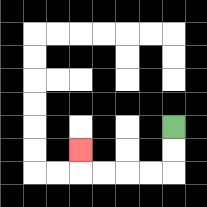{'start': '[7, 5]', 'end': '[3, 6]', 'path_directions': 'D,D,L,L,L,L,U', 'path_coordinates': '[[7, 5], [7, 6], [7, 7], [6, 7], [5, 7], [4, 7], [3, 7], [3, 6]]'}